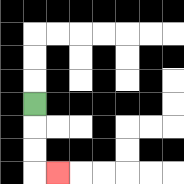{'start': '[1, 4]', 'end': '[2, 7]', 'path_directions': 'D,D,D,R', 'path_coordinates': '[[1, 4], [1, 5], [1, 6], [1, 7], [2, 7]]'}